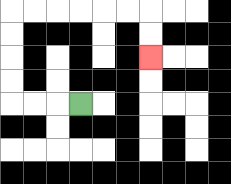{'start': '[3, 4]', 'end': '[6, 2]', 'path_directions': 'L,L,L,U,U,U,U,R,R,R,R,R,R,D,D', 'path_coordinates': '[[3, 4], [2, 4], [1, 4], [0, 4], [0, 3], [0, 2], [0, 1], [0, 0], [1, 0], [2, 0], [3, 0], [4, 0], [5, 0], [6, 0], [6, 1], [6, 2]]'}